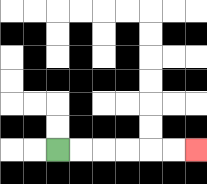{'start': '[2, 6]', 'end': '[8, 6]', 'path_directions': 'R,R,R,R,R,R', 'path_coordinates': '[[2, 6], [3, 6], [4, 6], [5, 6], [6, 6], [7, 6], [8, 6]]'}